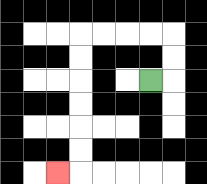{'start': '[6, 3]', 'end': '[2, 7]', 'path_directions': 'R,U,U,L,L,L,L,D,D,D,D,D,D,L', 'path_coordinates': '[[6, 3], [7, 3], [7, 2], [7, 1], [6, 1], [5, 1], [4, 1], [3, 1], [3, 2], [3, 3], [3, 4], [3, 5], [3, 6], [3, 7], [2, 7]]'}